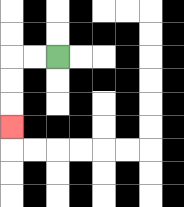{'start': '[2, 2]', 'end': '[0, 5]', 'path_directions': 'L,L,D,D,D', 'path_coordinates': '[[2, 2], [1, 2], [0, 2], [0, 3], [0, 4], [0, 5]]'}